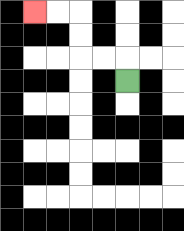{'start': '[5, 3]', 'end': '[1, 0]', 'path_directions': 'U,L,L,U,U,L,L', 'path_coordinates': '[[5, 3], [5, 2], [4, 2], [3, 2], [3, 1], [3, 0], [2, 0], [1, 0]]'}